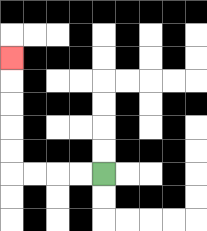{'start': '[4, 7]', 'end': '[0, 2]', 'path_directions': 'L,L,L,L,U,U,U,U,U', 'path_coordinates': '[[4, 7], [3, 7], [2, 7], [1, 7], [0, 7], [0, 6], [0, 5], [0, 4], [0, 3], [0, 2]]'}